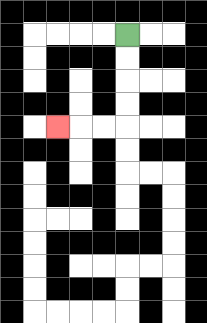{'start': '[5, 1]', 'end': '[2, 5]', 'path_directions': 'D,D,D,D,L,L,L', 'path_coordinates': '[[5, 1], [5, 2], [5, 3], [5, 4], [5, 5], [4, 5], [3, 5], [2, 5]]'}